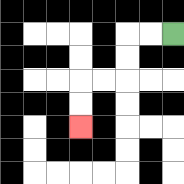{'start': '[7, 1]', 'end': '[3, 5]', 'path_directions': 'L,L,D,D,L,L,D,D', 'path_coordinates': '[[7, 1], [6, 1], [5, 1], [5, 2], [5, 3], [4, 3], [3, 3], [3, 4], [3, 5]]'}